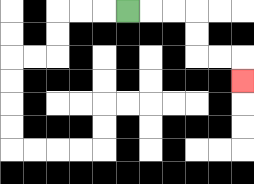{'start': '[5, 0]', 'end': '[10, 3]', 'path_directions': 'R,R,R,D,D,R,R,D', 'path_coordinates': '[[5, 0], [6, 0], [7, 0], [8, 0], [8, 1], [8, 2], [9, 2], [10, 2], [10, 3]]'}